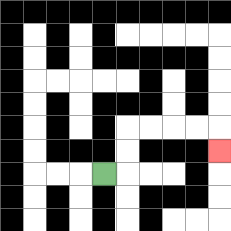{'start': '[4, 7]', 'end': '[9, 6]', 'path_directions': 'R,U,U,R,R,R,R,D', 'path_coordinates': '[[4, 7], [5, 7], [5, 6], [5, 5], [6, 5], [7, 5], [8, 5], [9, 5], [9, 6]]'}